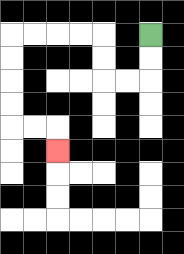{'start': '[6, 1]', 'end': '[2, 6]', 'path_directions': 'D,D,L,L,U,U,L,L,L,L,D,D,D,D,R,R,D', 'path_coordinates': '[[6, 1], [6, 2], [6, 3], [5, 3], [4, 3], [4, 2], [4, 1], [3, 1], [2, 1], [1, 1], [0, 1], [0, 2], [0, 3], [0, 4], [0, 5], [1, 5], [2, 5], [2, 6]]'}